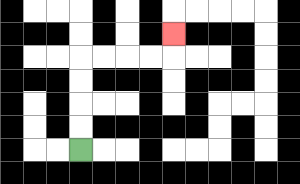{'start': '[3, 6]', 'end': '[7, 1]', 'path_directions': 'U,U,U,U,R,R,R,R,U', 'path_coordinates': '[[3, 6], [3, 5], [3, 4], [3, 3], [3, 2], [4, 2], [5, 2], [6, 2], [7, 2], [7, 1]]'}